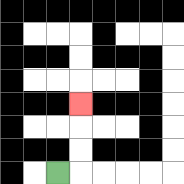{'start': '[2, 7]', 'end': '[3, 4]', 'path_directions': 'R,U,U,U', 'path_coordinates': '[[2, 7], [3, 7], [3, 6], [3, 5], [3, 4]]'}